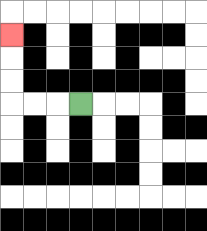{'start': '[3, 4]', 'end': '[0, 1]', 'path_directions': 'L,L,L,U,U,U', 'path_coordinates': '[[3, 4], [2, 4], [1, 4], [0, 4], [0, 3], [0, 2], [0, 1]]'}